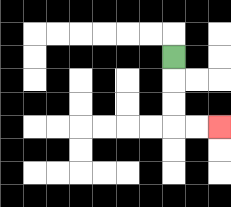{'start': '[7, 2]', 'end': '[9, 5]', 'path_directions': 'D,D,D,R,R', 'path_coordinates': '[[7, 2], [7, 3], [7, 4], [7, 5], [8, 5], [9, 5]]'}